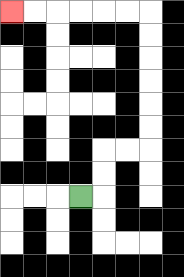{'start': '[3, 8]', 'end': '[0, 0]', 'path_directions': 'R,U,U,R,R,U,U,U,U,U,U,L,L,L,L,L,L', 'path_coordinates': '[[3, 8], [4, 8], [4, 7], [4, 6], [5, 6], [6, 6], [6, 5], [6, 4], [6, 3], [6, 2], [6, 1], [6, 0], [5, 0], [4, 0], [3, 0], [2, 0], [1, 0], [0, 0]]'}